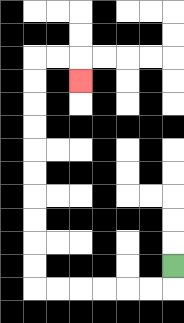{'start': '[7, 11]', 'end': '[3, 3]', 'path_directions': 'D,L,L,L,L,L,L,U,U,U,U,U,U,U,U,U,U,R,R,D', 'path_coordinates': '[[7, 11], [7, 12], [6, 12], [5, 12], [4, 12], [3, 12], [2, 12], [1, 12], [1, 11], [1, 10], [1, 9], [1, 8], [1, 7], [1, 6], [1, 5], [1, 4], [1, 3], [1, 2], [2, 2], [3, 2], [3, 3]]'}